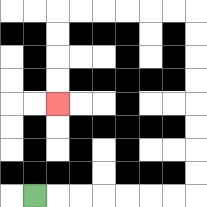{'start': '[1, 8]', 'end': '[2, 4]', 'path_directions': 'R,R,R,R,R,R,R,U,U,U,U,U,U,U,U,L,L,L,L,L,L,D,D,D,D', 'path_coordinates': '[[1, 8], [2, 8], [3, 8], [4, 8], [5, 8], [6, 8], [7, 8], [8, 8], [8, 7], [8, 6], [8, 5], [8, 4], [8, 3], [8, 2], [8, 1], [8, 0], [7, 0], [6, 0], [5, 0], [4, 0], [3, 0], [2, 0], [2, 1], [2, 2], [2, 3], [2, 4]]'}